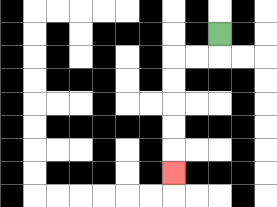{'start': '[9, 1]', 'end': '[7, 7]', 'path_directions': 'D,L,L,D,D,D,D,D', 'path_coordinates': '[[9, 1], [9, 2], [8, 2], [7, 2], [7, 3], [7, 4], [7, 5], [7, 6], [7, 7]]'}